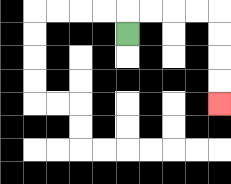{'start': '[5, 1]', 'end': '[9, 4]', 'path_directions': 'U,R,R,R,R,D,D,D,D', 'path_coordinates': '[[5, 1], [5, 0], [6, 0], [7, 0], [8, 0], [9, 0], [9, 1], [9, 2], [9, 3], [9, 4]]'}